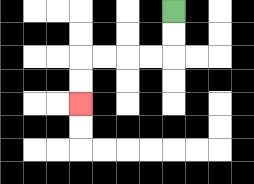{'start': '[7, 0]', 'end': '[3, 4]', 'path_directions': 'D,D,L,L,L,L,D,D', 'path_coordinates': '[[7, 0], [7, 1], [7, 2], [6, 2], [5, 2], [4, 2], [3, 2], [3, 3], [3, 4]]'}